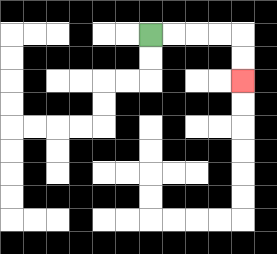{'start': '[6, 1]', 'end': '[10, 3]', 'path_directions': 'R,R,R,R,D,D', 'path_coordinates': '[[6, 1], [7, 1], [8, 1], [9, 1], [10, 1], [10, 2], [10, 3]]'}